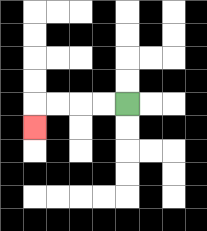{'start': '[5, 4]', 'end': '[1, 5]', 'path_directions': 'L,L,L,L,D', 'path_coordinates': '[[5, 4], [4, 4], [3, 4], [2, 4], [1, 4], [1, 5]]'}